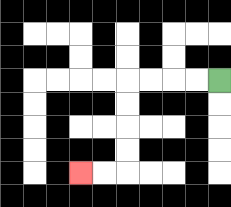{'start': '[9, 3]', 'end': '[3, 7]', 'path_directions': 'L,L,L,L,D,D,D,D,L,L', 'path_coordinates': '[[9, 3], [8, 3], [7, 3], [6, 3], [5, 3], [5, 4], [5, 5], [5, 6], [5, 7], [4, 7], [3, 7]]'}